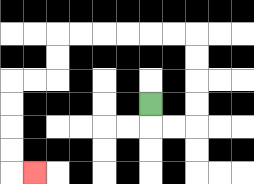{'start': '[6, 4]', 'end': '[1, 7]', 'path_directions': 'D,R,R,U,U,U,U,L,L,L,L,L,L,D,D,L,L,D,D,D,D,R', 'path_coordinates': '[[6, 4], [6, 5], [7, 5], [8, 5], [8, 4], [8, 3], [8, 2], [8, 1], [7, 1], [6, 1], [5, 1], [4, 1], [3, 1], [2, 1], [2, 2], [2, 3], [1, 3], [0, 3], [0, 4], [0, 5], [0, 6], [0, 7], [1, 7]]'}